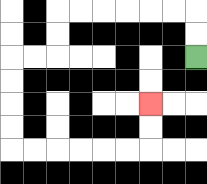{'start': '[8, 2]', 'end': '[6, 4]', 'path_directions': 'U,U,L,L,L,L,L,L,D,D,L,L,D,D,D,D,R,R,R,R,R,R,U,U', 'path_coordinates': '[[8, 2], [8, 1], [8, 0], [7, 0], [6, 0], [5, 0], [4, 0], [3, 0], [2, 0], [2, 1], [2, 2], [1, 2], [0, 2], [0, 3], [0, 4], [0, 5], [0, 6], [1, 6], [2, 6], [3, 6], [4, 6], [5, 6], [6, 6], [6, 5], [6, 4]]'}